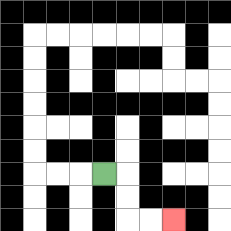{'start': '[4, 7]', 'end': '[7, 9]', 'path_directions': 'R,D,D,R,R', 'path_coordinates': '[[4, 7], [5, 7], [5, 8], [5, 9], [6, 9], [7, 9]]'}